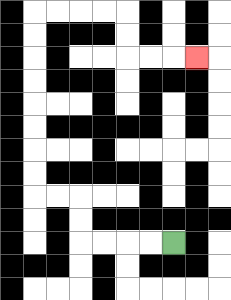{'start': '[7, 10]', 'end': '[8, 2]', 'path_directions': 'L,L,L,L,U,U,L,L,U,U,U,U,U,U,U,U,R,R,R,R,D,D,R,R,R', 'path_coordinates': '[[7, 10], [6, 10], [5, 10], [4, 10], [3, 10], [3, 9], [3, 8], [2, 8], [1, 8], [1, 7], [1, 6], [1, 5], [1, 4], [1, 3], [1, 2], [1, 1], [1, 0], [2, 0], [3, 0], [4, 0], [5, 0], [5, 1], [5, 2], [6, 2], [7, 2], [8, 2]]'}